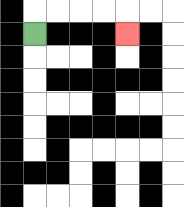{'start': '[1, 1]', 'end': '[5, 1]', 'path_directions': 'U,R,R,R,R,D', 'path_coordinates': '[[1, 1], [1, 0], [2, 0], [3, 0], [4, 0], [5, 0], [5, 1]]'}